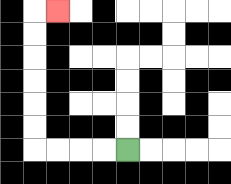{'start': '[5, 6]', 'end': '[2, 0]', 'path_directions': 'L,L,L,L,U,U,U,U,U,U,R', 'path_coordinates': '[[5, 6], [4, 6], [3, 6], [2, 6], [1, 6], [1, 5], [1, 4], [1, 3], [1, 2], [1, 1], [1, 0], [2, 0]]'}